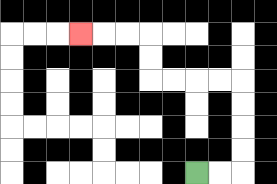{'start': '[8, 7]', 'end': '[3, 1]', 'path_directions': 'R,R,U,U,U,U,L,L,L,L,U,U,L,L,L', 'path_coordinates': '[[8, 7], [9, 7], [10, 7], [10, 6], [10, 5], [10, 4], [10, 3], [9, 3], [8, 3], [7, 3], [6, 3], [6, 2], [6, 1], [5, 1], [4, 1], [3, 1]]'}